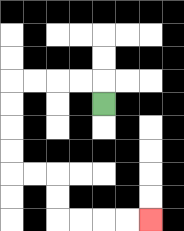{'start': '[4, 4]', 'end': '[6, 9]', 'path_directions': 'U,L,L,L,L,D,D,D,D,R,R,D,D,R,R,R,R', 'path_coordinates': '[[4, 4], [4, 3], [3, 3], [2, 3], [1, 3], [0, 3], [0, 4], [0, 5], [0, 6], [0, 7], [1, 7], [2, 7], [2, 8], [2, 9], [3, 9], [4, 9], [5, 9], [6, 9]]'}